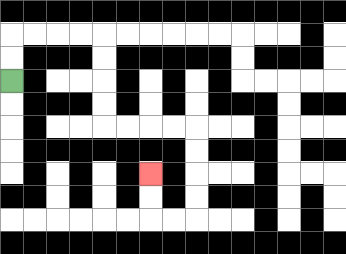{'start': '[0, 3]', 'end': '[6, 7]', 'path_directions': 'U,U,R,R,R,R,D,D,D,D,R,R,R,R,D,D,D,D,L,L,U,U', 'path_coordinates': '[[0, 3], [0, 2], [0, 1], [1, 1], [2, 1], [3, 1], [4, 1], [4, 2], [4, 3], [4, 4], [4, 5], [5, 5], [6, 5], [7, 5], [8, 5], [8, 6], [8, 7], [8, 8], [8, 9], [7, 9], [6, 9], [6, 8], [6, 7]]'}